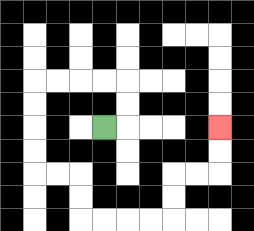{'start': '[4, 5]', 'end': '[9, 5]', 'path_directions': 'R,U,U,L,L,L,L,D,D,D,D,R,R,D,D,R,R,R,R,U,U,R,R,U,U', 'path_coordinates': '[[4, 5], [5, 5], [5, 4], [5, 3], [4, 3], [3, 3], [2, 3], [1, 3], [1, 4], [1, 5], [1, 6], [1, 7], [2, 7], [3, 7], [3, 8], [3, 9], [4, 9], [5, 9], [6, 9], [7, 9], [7, 8], [7, 7], [8, 7], [9, 7], [9, 6], [9, 5]]'}